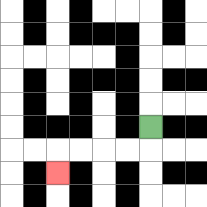{'start': '[6, 5]', 'end': '[2, 7]', 'path_directions': 'D,L,L,L,L,D', 'path_coordinates': '[[6, 5], [6, 6], [5, 6], [4, 6], [3, 6], [2, 6], [2, 7]]'}